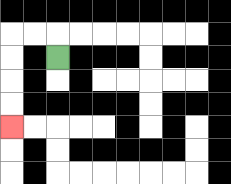{'start': '[2, 2]', 'end': '[0, 5]', 'path_directions': 'U,L,L,D,D,D,D', 'path_coordinates': '[[2, 2], [2, 1], [1, 1], [0, 1], [0, 2], [0, 3], [0, 4], [0, 5]]'}